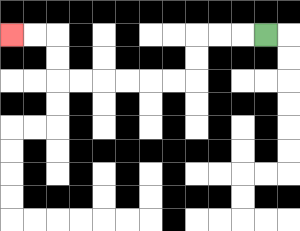{'start': '[11, 1]', 'end': '[0, 1]', 'path_directions': 'L,L,L,D,D,L,L,L,L,L,L,U,U,L,L', 'path_coordinates': '[[11, 1], [10, 1], [9, 1], [8, 1], [8, 2], [8, 3], [7, 3], [6, 3], [5, 3], [4, 3], [3, 3], [2, 3], [2, 2], [2, 1], [1, 1], [0, 1]]'}